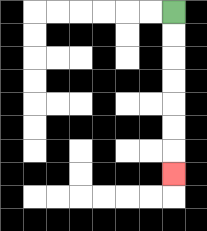{'start': '[7, 0]', 'end': '[7, 7]', 'path_directions': 'D,D,D,D,D,D,D', 'path_coordinates': '[[7, 0], [7, 1], [7, 2], [7, 3], [7, 4], [7, 5], [7, 6], [7, 7]]'}